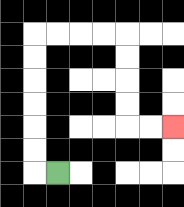{'start': '[2, 7]', 'end': '[7, 5]', 'path_directions': 'L,U,U,U,U,U,U,R,R,R,R,D,D,D,D,R,R', 'path_coordinates': '[[2, 7], [1, 7], [1, 6], [1, 5], [1, 4], [1, 3], [1, 2], [1, 1], [2, 1], [3, 1], [4, 1], [5, 1], [5, 2], [5, 3], [5, 4], [5, 5], [6, 5], [7, 5]]'}